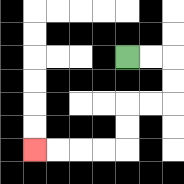{'start': '[5, 2]', 'end': '[1, 6]', 'path_directions': 'R,R,D,D,L,L,D,D,L,L,L,L', 'path_coordinates': '[[5, 2], [6, 2], [7, 2], [7, 3], [7, 4], [6, 4], [5, 4], [5, 5], [5, 6], [4, 6], [3, 6], [2, 6], [1, 6]]'}